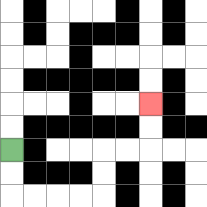{'start': '[0, 6]', 'end': '[6, 4]', 'path_directions': 'D,D,R,R,R,R,U,U,R,R,U,U', 'path_coordinates': '[[0, 6], [0, 7], [0, 8], [1, 8], [2, 8], [3, 8], [4, 8], [4, 7], [4, 6], [5, 6], [6, 6], [6, 5], [6, 4]]'}